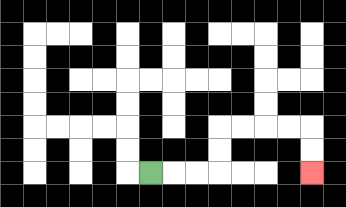{'start': '[6, 7]', 'end': '[13, 7]', 'path_directions': 'R,R,R,U,U,R,R,R,R,D,D', 'path_coordinates': '[[6, 7], [7, 7], [8, 7], [9, 7], [9, 6], [9, 5], [10, 5], [11, 5], [12, 5], [13, 5], [13, 6], [13, 7]]'}